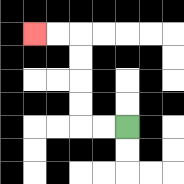{'start': '[5, 5]', 'end': '[1, 1]', 'path_directions': 'L,L,U,U,U,U,L,L', 'path_coordinates': '[[5, 5], [4, 5], [3, 5], [3, 4], [3, 3], [3, 2], [3, 1], [2, 1], [1, 1]]'}